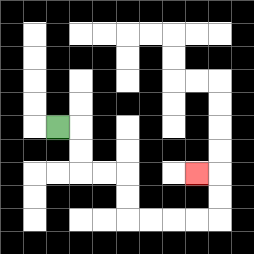{'start': '[2, 5]', 'end': '[8, 7]', 'path_directions': 'R,D,D,R,R,D,D,R,R,R,R,U,U,L', 'path_coordinates': '[[2, 5], [3, 5], [3, 6], [3, 7], [4, 7], [5, 7], [5, 8], [5, 9], [6, 9], [7, 9], [8, 9], [9, 9], [9, 8], [9, 7], [8, 7]]'}